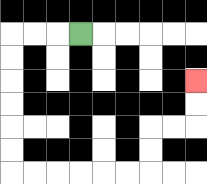{'start': '[3, 1]', 'end': '[8, 3]', 'path_directions': 'L,L,L,D,D,D,D,D,D,R,R,R,R,R,R,U,U,R,R,U,U', 'path_coordinates': '[[3, 1], [2, 1], [1, 1], [0, 1], [0, 2], [0, 3], [0, 4], [0, 5], [0, 6], [0, 7], [1, 7], [2, 7], [3, 7], [4, 7], [5, 7], [6, 7], [6, 6], [6, 5], [7, 5], [8, 5], [8, 4], [8, 3]]'}